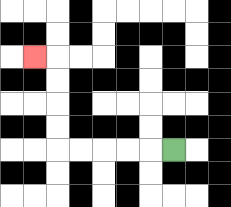{'start': '[7, 6]', 'end': '[1, 2]', 'path_directions': 'L,L,L,L,L,U,U,U,U,L', 'path_coordinates': '[[7, 6], [6, 6], [5, 6], [4, 6], [3, 6], [2, 6], [2, 5], [2, 4], [2, 3], [2, 2], [1, 2]]'}